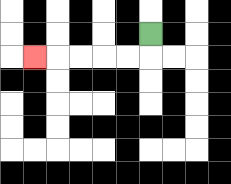{'start': '[6, 1]', 'end': '[1, 2]', 'path_directions': 'D,L,L,L,L,L', 'path_coordinates': '[[6, 1], [6, 2], [5, 2], [4, 2], [3, 2], [2, 2], [1, 2]]'}